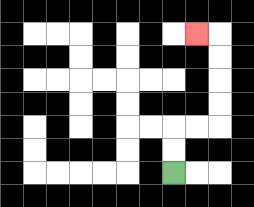{'start': '[7, 7]', 'end': '[8, 1]', 'path_directions': 'U,U,R,R,U,U,U,U,L', 'path_coordinates': '[[7, 7], [7, 6], [7, 5], [8, 5], [9, 5], [9, 4], [9, 3], [9, 2], [9, 1], [8, 1]]'}